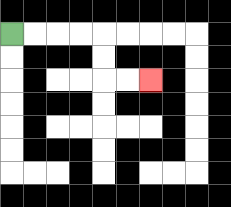{'start': '[0, 1]', 'end': '[6, 3]', 'path_directions': 'R,R,R,R,D,D,R,R', 'path_coordinates': '[[0, 1], [1, 1], [2, 1], [3, 1], [4, 1], [4, 2], [4, 3], [5, 3], [6, 3]]'}